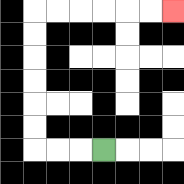{'start': '[4, 6]', 'end': '[7, 0]', 'path_directions': 'L,L,L,U,U,U,U,U,U,R,R,R,R,R,R', 'path_coordinates': '[[4, 6], [3, 6], [2, 6], [1, 6], [1, 5], [1, 4], [1, 3], [1, 2], [1, 1], [1, 0], [2, 0], [3, 0], [4, 0], [5, 0], [6, 0], [7, 0]]'}